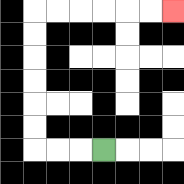{'start': '[4, 6]', 'end': '[7, 0]', 'path_directions': 'L,L,L,U,U,U,U,U,U,R,R,R,R,R,R', 'path_coordinates': '[[4, 6], [3, 6], [2, 6], [1, 6], [1, 5], [1, 4], [1, 3], [1, 2], [1, 1], [1, 0], [2, 0], [3, 0], [4, 0], [5, 0], [6, 0], [7, 0]]'}